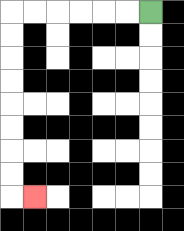{'start': '[6, 0]', 'end': '[1, 8]', 'path_directions': 'L,L,L,L,L,L,D,D,D,D,D,D,D,D,R', 'path_coordinates': '[[6, 0], [5, 0], [4, 0], [3, 0], [2, 0], [1, 0], [0, 0], [0, 1], [0, 2], [0, 3], [0, 4], [0, 5], [0, 6], [0, 7], [0, 8], [1, 8]]'}